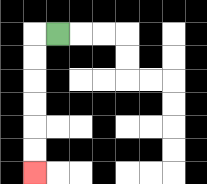{'start': '[2, 1]', 'end': '[1, 7]', 'path_directions': 'L,D,D,D,D,D,D', 'path_coordinates': '[[2, 1], [1, 1], [1, 2], [1, 3], [1, 4], [1, 5], [1, 6], [1, 7]]'}